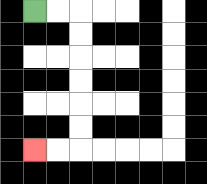{'start': '[1, 0]', 'end': '[1, 6]', 'path_directions': 'R,R,D,D,D,D,D,D,L,L', 'path_coordinates': '[[1, 0], [2, 0], [3, 0], [3, 1], [3, 2], [3, 3], [3, 4], [3, 5], [3, 6], [2, 6], [1, 6]]'}